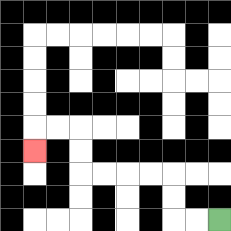{'start': '[9, 9]', 'end': '[1, 6]', 'path_directions': 'L,L,U,U,L,L,L,L,U,U,L,L,D', 'path_coordinates': '[[9, 9], [8, 9], [7, 9], [7, 8], [7, 7], [6, 7], [5, 7], [4, 7], [3, 7], [3, 6], [3, 5], [2, 5], [1, 5], [1, 6]]'}